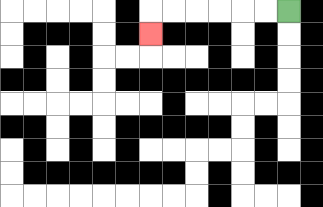{'start': '[12, 0]', 'end': '[6, 1]', 'path_directions': 'L,L,L,L,L,L,D', 'path_coordinates': '[[12, 0], [11, 0], [10, 0], [9, 0], [8, 0], [7, 0], [6, 0], [6, 1]]'}